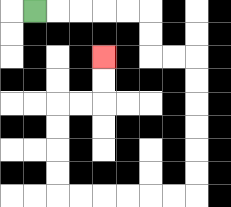{'start': '[1, 0]', 'end': '[4, 2]', 'path_directions': 'R,R,R,R,R,D,D,R,R,D,D,D,D,D,D,L,L,L,L,L,L,U,U,U,U,R,R,U,U', 'path_coordinates': '[[1, 0], [2, 0], [3, 0], [4, 0], [5, 0], [6, 0], [6, 1], [6, 2], [7, 2], [8, 2], [8, 3], [8, 4], [8, 5], [8, 6], [8, 7], [8, 8], [7, 8], [6, 8], [5, 8], [4, 8], [3, 8], [2, 8], [2, 7], [2, 6], [2, 5], [2, 4], [3, 4], [4, 4], [4, 3], [4, 2]]'}